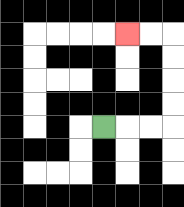{'start': '[4, 5]', 'end': '[5, 1]', 'path_directions': 'R,R,R,U,U,U,U,L,L', 'path_coordinates': '[[4, 5], [5, 5], [6, 5], [7, 5], [7, 4], [7, 3], [7, 2], [7, 1], [6, 1], [5, 1]]'}